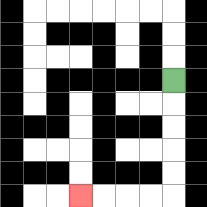{'start': '[7, 3]', 'end': '[3, 8]', 'path_directions': 'D,D,D,D,D,L,L,L,L', 'path_coordinates': '[[7, 3], [7, 4], [7, 5], [7, 6], [7, 7], [7, 8], [6, 8], [5, 8], [4, 8], [3, 8]]'}